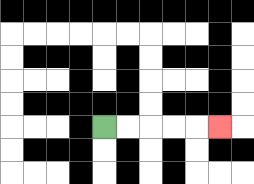{'start': '[4, 5]', 'end': '[9, 5]', 'path_directions': 'R,R,R,R,R', 'path_coordinates': '[[4, 5], [5, 5], [6, 5], [7, 5], [8, 5], [9, 5]]'}